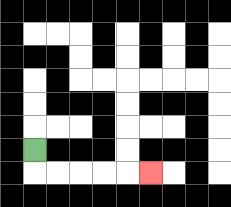{'start': '[1, 6]', 'end': '[6, 7]', 'path_directions': 'D,R,R,R,R,R', 'path_coordinates': '[[1, 6], [1, 7], [2, 7], [3, 7], [4, 7], [5, 7], [6, 7]]'}